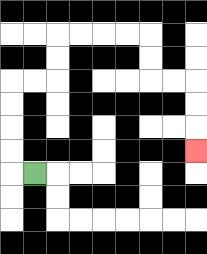{'start': '[1, 7]', 'end': '[8, 6]', 'path_directions': 'L,U,U,U,U,R,R,U,U,R,R,R,R,D,D,R,R,D,D,D', 'path_coordinates': '[[1, 7], [0, 7], [0, 6], [0, 5], [0, 4], [0, 3], [1, 3], [2, 3], [2, 2], [2, 1], [3, 1], [4, 1], [5, 1], [6, 1], [6, 2], [6, 3], [7, 3], [8, 3], [8, 4], [8, 5], [8, 6]]'}